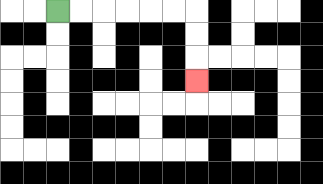{'start': '[2, 0]', 'end': '[8, 3]', 'path_directions': 'R,R,R,R,R,R,D,D,D', 'path_coordinates': '[[2, 0], [3, 0], [4, 0], [5, 0], [6, 0], [7, 0], [8, 0], [8, 1], [8, 2], [8, 3]]'}